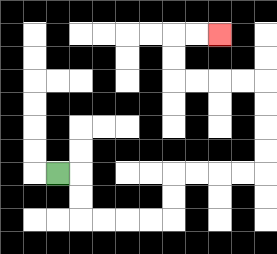{'start': '[2, 7]', 'end': '[9, 1]', 'path_directions': 'R,D,D,R,R,R,R,U,U,R,R,R,R,U,U,U,U,L,L,L,L,U,U,R,R', 'path_coordinates': '[[2, 7], [3, 7], [3, 8], [3, 9], [4, 9], [5, 9], [6, 9], [7, 9], [7, 8], [7, 7], [8, 7], [9, 7], [10, 7], [11, 7], [11, 6], [11, 5], [11, 4], [11, 3], [10, 3], [9, 3], [8, 3], [7, 3], [7, 2], [7, 1], [8, 1], [9, 1]]'}